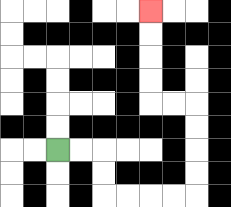{'start': '[2, 6]', 'end': '[6, 0]', 'path_directions': 'R,R,D,D,R,R,R,R,U,U,U,U,L,L,U,U,U,U', 'path_coordinates': '[[2, 6], [3, 6], [4, 6], [4, 7], [4, 8], [5, 8], [6, 8], [7, 8], [8, 8], [8, 7], [8, 6], [8, 5], [8, 4], [7, 4], [6, 4], [6, 3], [6, 2], [6, 1], [6, 0]]'}